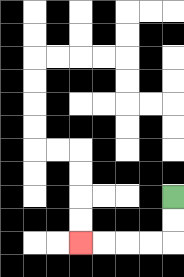{'start': '[7, 8]', 'end': '[3, 10]', 'path_directions': 'D,D,L,L,L,L', 'path_coordinates': '[[7, 8], [7, 9], [7, 10], [6, 10], [5, 10], [4, 10], [3, 10]]'}